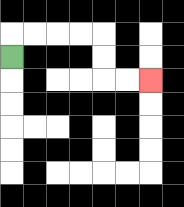{'start': '[0, 2]', 'end': '[6, 3]', 'path_directions': 'U,R,R,R,R,D,D,R,R', 'path_coordinates': '[[0, 2], [0, 1], [1, 1], [2, 1], [3, 1], [4, 1], [4, 2], [4, 3], [5, 3], [6, 3]]'}